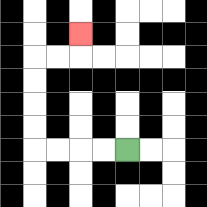{'start': '[5, 6]', 'end': '[3, 1]', 'path_directions': 'L,L,L,L,U,U,U,U,R,R,U', 'path_coordinates': '[[5, 6], [4, 6], [3, 6], [2, 6], [1, 6], [1, 5], [1, 4], [1, 3], [1, 2], [2, 2], [3, 2], [3, 1]]'}